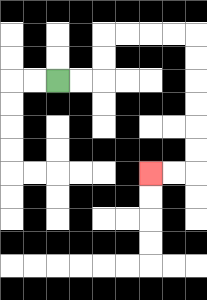{'start': '[2, 3]', 'end': '[6, 7]', 'path_directions': 'R,R,U,U,R,R,R,R,D,D,D,D,D,D,L,L', 'path_coordinates': '[[2, 3], [3, 3], [4, 3], [4, 2], [4, 1], [5, 1], [6, 1], [7, 1], [8, 1], [8, 2], [8, 3], [8, 4], [8, 5], [8, 6], [8, 7], [7, 7], [6, 7]]'}